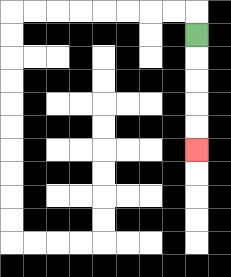{'start': '[8, 1]', 'end': '[8, 6]', 'path_directions': 'D,D,D,D,D', 'path_coordinates': '[[8, 1], [8, 2], [8, 3], [8, 4], [8, 5], [8, 6]]'}